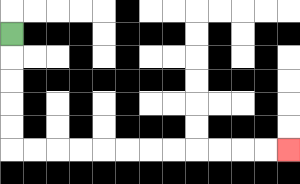{'start': '[0, 1]', 'end': '[12, 6]', 'path_directions': 'D,D,D,D,D,R,R,R,R,R,R,R,R,R,R,R,R', 'path_coordinates': '[[0, 1], [0, 2], [0, 3], [0, 4], [0, 5], [0, 6], [1, 6], [2, 6], [3, 6], [4, 6], [5, 6], [6, 6], [7, 6], [8, 6], [9, 6], [10, 6], [11, 6], [12, 6]]'}